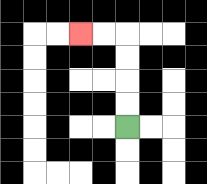{'start': '[5, 5]', 'end': '[3, 1]', 'path_directions': 'U,U,U,U,L,L', 'path_coordinates': '[[5, 5], [5, 4], [5, 3], [5, 2], [5, 1], [4, 1], [3, 1]]'}